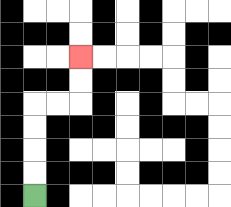{'start': '[1, 8]', 'end': '[3, 2]', 'path_directions': 'U,U,U,U,R,R,U,U', 'path_coordinates': '[[1, 8], [1, 7], [1, 6], [1, 5], [1, 4], [2, 4], [3, 4], [3, 3], [3, 2]]'}